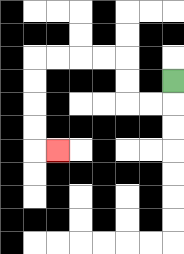{'start': '[7, 3]', 'end': '[2, 6]', 'path_directions': 'D,L,L,U,U,L,L,L,L,D,D,D,D,R', 'path_coordinates': '[[7, 3], [7, 4], [6, 4], [5, 4], [5, 3], [5, 2], [4, 2], [3, 2], [2, 2], [1, 2], [1, 3], [1, 4], [1, 5], [1, 6], [2, 6]]'}